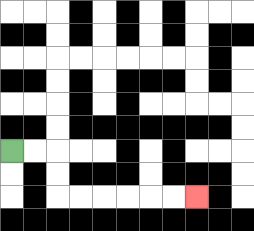{'start': '[0, 6]', 'end': '[8, 8]', 'path_directions': 'R,R,D,D,R,R,R,R,R,R', 'path_coordinates': '[[0, 6], [1, 6], [2, 6], [2, 7], [2, 8], [3, 8], [4, 8], [5, 8], [6, 8], [7, 8], [8, 8]]'}